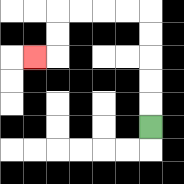{'start': '[6, 5]', 'end': '[1, 2]', 'path_directions': 'U,U,U,U,U,L,L,L,L,D,D,L', 'path_coordinates': '[[6, 5], [6, 4], [6, 3], [6, 2], [6, 1], [6, 0], [5, 0], [4, 0], [3, 0], [2, 0], [2, 1], [2, 2], [1, 2]]'}